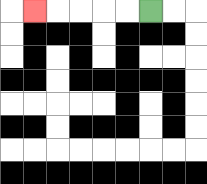{'start': '[6, 0]', 'end': '[1, 0]', 'path_directions': 'L,L,L,L,L', 'path_coordinates': '[[6, 0], [5, 0], [4, 0], [3, 0], [2, 0], [1, 0]]'}